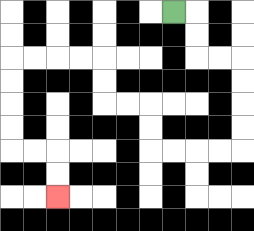{'start': '[7, 0]', 'end': '[2, 8]', 'path_directions': 'R,D,D,R,R,D,D,D,D,L,L,L,L,U,U,L,L,U,U,L,L,L,L,D,D,D,D,R,R,D,D', 'path_coordinates': '[[7, 0], [8, 0], [8, 1], [8, 2], [9, 2], [10, 2], [10, 3], [10, 4], [10, 5], [10, 6], [9, 6], [8, 6], [7, 6], [6, 6], [6, 5], [6, 4], [5, 4], [4, 4], [4, 3], [4, 2], [3, 2], [2, 2], [1, 2], [0, 2], [0, 3], [0, 4], [0, 5], [0, 6], [1, 6], [2, 6], [2, 7], [2, 8]]'}